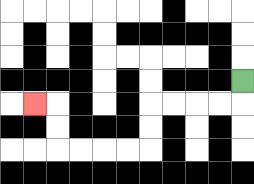{'start': '[10, 3]', 'end': '[1, 4]', 'path_directions': 'D,L,L,L,L,D,D,L,L,L,L,U,U,L', 'path_coordinates': '[[10, 3], [10, 4], [9, 4], [8, 4], [7, 4], [6, 4], [6, 5], [6, 6], [5, 6], [4, 6], [3, 6], [2, 6], [2, 5], [2, 4], [1, 4]]'}